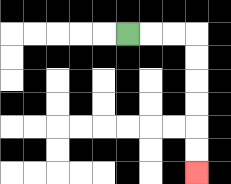{'start': '[5, 1]', 'end': '[8, 7]', 'path_directions': 'R,R,R,D,D,D,D,D,D', 'path_coordinates': '[[5, 1], [6, 1], [7, 1], [8, 1], [8, 2], [8, 3], [8, 4], [8, 5], [8, 6], [8, 7]]'}